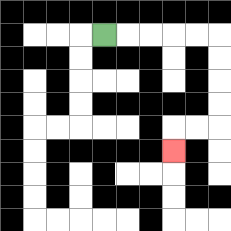{'start': '[4, 1]', 'end': '[7, 6]', 'path_directions': 'R,R,R,R,R,D,D,D,D,L,L,D', 'path_coordinates': '[[4, 1], [5, 1], [6, 1], [7, 1], [8, 1], [9, 1], [9, 2], [9, 3], [9, 4], [9, 5], [8, 5], [7, 5], [7, 6]]'}